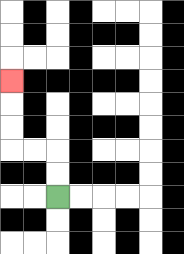{'start': '[2, 8]', 'end': '[0, 3]', 'path_directions': 'U,U,L,L,U,U,U', 'path_coordinates': '[[2, 8], [2, 7], [2, 6], [1, 6], [0, 6], [0, 5], [0, 4], [0, 3]]'}